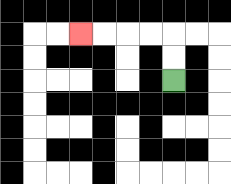{'start': '[7, 3]', 'end': '[3, 1]', 'path_directions': 'U,U,L,L,L,L', 'path_coordinates': '[[7, 3], [7, 2], [7, 1], [6, 1], [5, 1], [4, 1], [3, 1]]'}